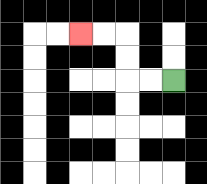{'start': '[7, 3]', 'end': '[3, 1]', 'path_directions': 'L,L,U,U,L,L', 'path_coordinates': '[[7, 3], [6, 3], [5, 3], [5, 2], [5, 1], [4, 1], [3, 1]]'}